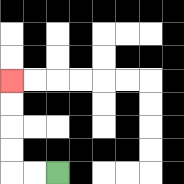{'start': '[2, 7]', 'end': '[0, 3]', 'path_directions': 'L,L,U,U,U,U', 'path_coordinates': '[[2, 7], [1, 7], [0, 7], [0, 6], [0, 5], [0, 4], [0, 3]]'}